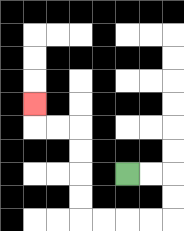{'start': '[5, 7]', 'end': '[1, 4]', 'path_directions': 'R,R,D,D,L,L,L,L,U,U,U,U,L,L,U', 'path_coordinates': '[[5, 7], [6, 7], [7, 7], [7, 8], [7, 9], [6, 9], [5, 9], [4, 9], [3, 9], [3, 8], [3, 7], [3, 6], [3, 5], [2, 5], [1, 5], [1, 4]]'}